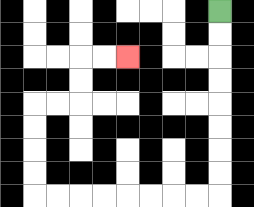{'start': '[9, 0]', 'end': '[5, 2]', 'path_directions': 'D,D,D,D,D,D,D,D,L,L,L,L,L,L,L,L,U,U,U,U,R,R,U,U,R,R', 'path_coordinates': '[[9, 0], [9, 1], [9, 2], [9, 3], [9, 4], [9, 5], [9, 6], [9, 7], [9, 8], [8, 8], [7, 8], [6, 8], [5, 8], [4, 8], [3, 8], [2, 8], [1, 8], [1, 7], [1, 6], [1, 5], [1, 4], [2, 4], [3, 4], [3, 3], [3, 2], [4, 2], [5, 2]]'}